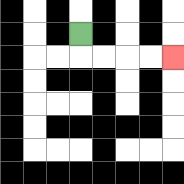{'start': '[3, 1]', 'end': '[7, 2]', 'path_directions': 'D,R,R,R,R', 'path_coordinates': '[[3, 1], [3, 2], [4, 2], [5, 2], [6, 2], [7, 2]]'}